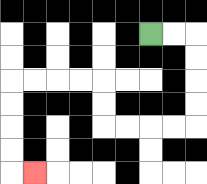{'start': '[6, 1]', 'end': '[1, 7]', 'path_directions': 'R,R,D,D,D,D,L,L,L,L,U,U,L,L,L,L,D,D,D,D,R', 'path_coordinates': '[[6, 1], [7, 1], [8, 1], [8, 2], [8, 3], [8, 4], [8, 5], [7, 5], [6, 5], [5, 5], [4, 5], [4, 4], [4, 3], [3, 3], [2, 3], [1, 3], [0, 3], [0, 4], [0, 5], [0, 6], [0, 7], [1, 7]]'}